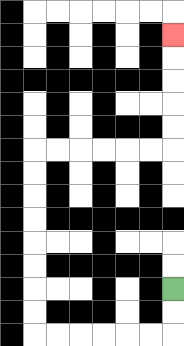{'start': '[7, 12]', 'end': '[7, 1]', 'path_directions': 'D,D,L,L,L,L,L,L,U,U,U,U,U,U,U,U,R,R,R,R,R,R,U,U,U,U,U', 'path_coordinates': '[[7, 12], [7, 13], [7, 14], [6, 14], [5, 14], [4, 14], [3, 14], [2, 14], [1, 14], [1, 13], [1, 12], [1, 11], [1, 10], [1, 9], [1, 8], [1, 7], [1, 6], [2, 6], [3, 6], [4, 6], [5, 6], [6, 6], [7, 6], [7, 5], [7, 4], [7, 3], [7, 2], [7, 1]]'}